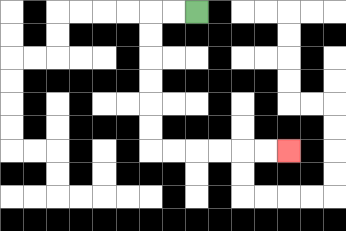{'start': '[8, 0]', 'end': '[12, 6]', 'path_directions': 'L,L,D,D,D,D,D,D,R,R,R,R,R,R', 'path_coordinates': '[[8, 0], [7, 0], [6, 0], [6, 1], [6, 2], [6, 3], [6, 4], [6, 5], [6, 6], [7, 6], [8, 6], [9, 6], [10, 6], [11, 6], [12, 6]]'}